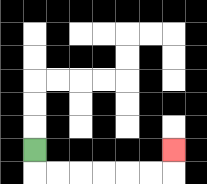{'start': '[1, 6]', 'end': '[7, 6]', 'path_directions': 'D,R,R,R,R,R,R,U', 'path_coordinates': '[[1, 6], [1, 7], [2, 7], [3, 7], [4, 7], [5, 7], [6, 7], [7, 7], [7, 6]]'}